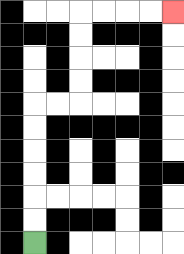{'start': '[1, 10]', 'end': '[7, 0]', 'path_directions': 'U,U,U,U,U,U,R,R,U,U,U,U,R,R,R,R', 'path_coordinates': '[[1, 10], [1, 9], [1, 8], [1, 7], [1, 6], [1, 5], [1, 4], [2, 4], [3, 4], [3, 3], [3, 2], [3, 1], [3, 0], [4, 0], [5, 0], [6, 0], [7, 0]]'}